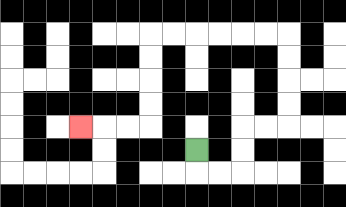{'start': '[8, 6]', 'end': '[3, 5]', 'path_directions': 'D,R,R,U,U,R,R,U,U,U,U,L,L,L,L,L,L,D,D,D,D,L,L,L', 'path_coordinates': '[[8, 6], [8, 7], [9, 7], [10, 7], [10, 6], [10, 5], [11, 5], [12, 5], [12, 4], [12, 3], [12, 2], [12, 1], [11, 1], [10, 1], [9, 1], [8, 1], [7, 1], [6, 1], [6, 2], [6, 3], [6, 4], [6, 5], [5, 5], [4, 5], [3, 5]]'}